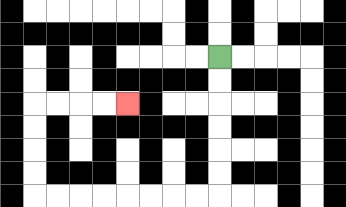{'start': '[9, 2]', 'end': '[5, 4]', 'path_directions': 'D,D,D,D,D,D,L,L,L,L,L,L,L,L,U,U,U,U,R,R,R,R', 'path_coordinates': '[[9, 2], [9, 3], [9, 4], [9, 5], [9, 6], [9, 7], [9, 8], [8, 8], [7, 8], [6, 8], [5, 8], [4, 8], [3, 8], [2, 8], [1, 8], [1, 7], [1, 6], [1, 5], [1, 4], [2, 4], [3, 4], [4, 4], [5, 4]]'}